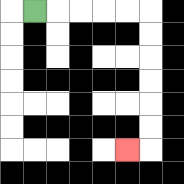{'start': '[1, 0]', 'end': '[5, 6]', 'path_directions': 'R,R,R,R,R,D,D,D,D,D,D,L', 'path_coordinates': '[[1, 0], [2, 0], [3, 0], [4, 0], [5, 0], [6, 0], [6, 1], [6, 2], [6, 3], [6, 4], [6, 5], [6, 6], [5, 6]]'}